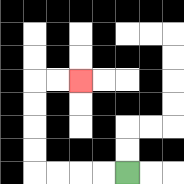{'start': '[5, 7]', 'end': '[3, 3]', 'path_directions': 'L,L,L,L,U,U,U,U,R,R', 'path_coordinates': '[[5, 7], [4, 7], [3, 7], [2, 7], [1, 7], [1, 6], [1, 5], [1, 4], [1, 3], [2, 3], [3, 3]]'}